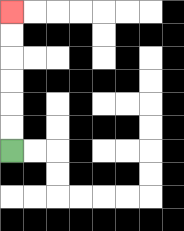{'start': '[0, 6]', 'end': '[0, 0]', 'path_directions': 'U,U,U,U,U,U', 'path_coordinates': '[[0, 6], [0, 5], [0, 4], [0, 3], [0, 2], [0, 1], [0, 0]]'}